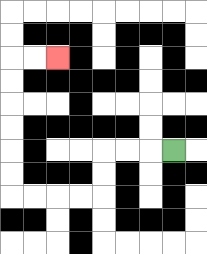{'start': '[7, 6]', 'end': '[2, 2]', 'path_directions': 'L,L,L,D,D,L,L,L,L,U,U,U,U,U,U,R,R', 'path_coordinates': '[[7, 6], [6, 6], [5, 6], [4, 6], [4, 7], [4, 8], [3, 8], [2, 8], [1, 8], [0, 8], [0, 7], [0, 6], [0, 5], [0, 4], [0, 3], [0, 2], [1, 2], [2, 2]]'}